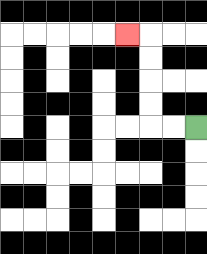{'start': '[8, 5]', 'end': '[5, 1]', 'path_directions': 'L,L,U,U,U,U,L', 'path_coordinates': '[[8, 5], [7, 5], [6, 5], [6, 4], [6, 3], [6, 2], [6, 1], [5, 1]]'}